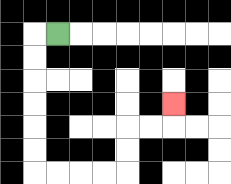{'start': '[2, 1]', 'end': '[7, 4]', 'path_directions': 'L,D,D,D,D,D,D,R,R,R,R,U,U,R,R,U', 'path_coordinates': '[[2, 1], [1, 1], [1, 2], [1, 3], [1, 4], [1, 5], [1, 6], [1, 7], [2, 7], [3, 7], [4, 7], [5, 7], [5, 6], [5, 5], [6, 5], [7, 5], [7, 4]]'}